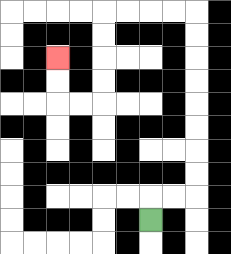{'start': '[6, 9]', 'end': '[2, 2]', 'path_directions': 'U,R,R,U,U,U,U,U,U,U,U,L,L,L,L,D,D,D,D,L,L,U,U', 'path_coordinates': '[[6, 9], [6, 8], [7, 8], [8, 8], [8, 7], [8, 6], [8, 5], [8, 4], [8, 3], [8, 2], [8, 1], [8, 0], [7, 0], [6, 0], [5, 0], [4, 0], [4, 1], [4, 2], [4, 3], [4, 4], [3, 4], [2, 4], [2, 3], [2, 2]]'}